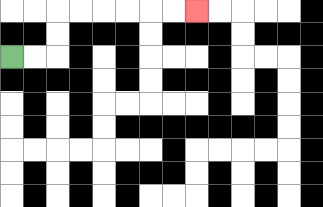{'start': '[0, 2]', 'end': '[8, 0]', 'path_directions': 'R,R,U,U,R,R,R,R,R,R', 'path_coordinates': '[[0, 2], [1, 2], [2, 2], [2, 1], [2, 0], [3, 0], [4, 0], [5, 0], [6, 0], [7, 0], [8, 0]]'}